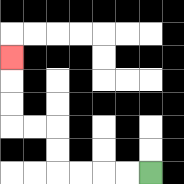{'start': '[6, 7]', 'end': '[0, 2]', 'path_directions': 'L,L,L,L,U,U,L,L,U,U,U', 'path_coordinates': '[[6, 7], [5, 7], [4, 7], [3, 7], [2, 7], [2, 6], [2, 5], [1, 5], [0, 5], [0, 4], [0, 3], [0, 2]]'}